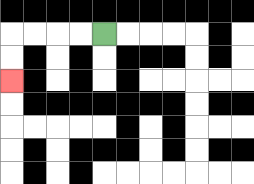{'start': '[4, 1]', 'end': '[0, 3]', 'path_directions': 'L,L,L,L,D,D', 'path_coordinates': '[[4, 1], [3, 1], [2, 1], [1, 1], [0, 1], [0, 2], [0, 3]]'}